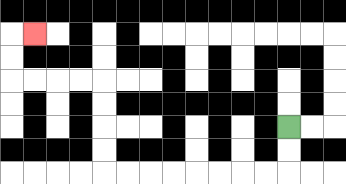{'start': '[12, 5]', 'end': '[1, 1]', 'path_directions': 'D,D,L,L,L,L,L,L,L,L,U,U,U,U,L,L,L,L,U,U,R', 'path_coordinates': '[[12, 5], [12, 6], [12, 7], [11, 7], [10, 7], [9, 7], [8, 7], [7, 7], [6, 7], [5, 7], [4, 7], [4, 6], [4, 5], [4, 4], [4, 3], [3, 3], [2, 3], [1, 3], [0, 3], [0, 2], [0, 1], [1, 1]]'}